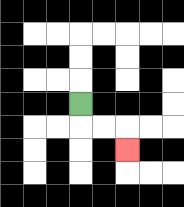{'start': '[3, 4]', 'end': '[5, 6]', 'path_directions': 'D,R,R,D', 'path_coordinates': '[[3, 4], [3, 5], [4, 5], [5, 5], [5, 6]]'}